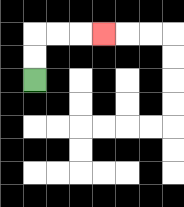{'start': '[1, 3]', 'end': '[4, 1]', 'path_directions': 'U,U,R,R,R', 'path_coordinates': '[[1, 3], [1, 2], [1, 1], [2, 1], [3, 1], [4, 1]]'}